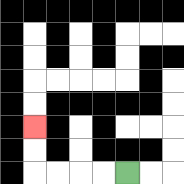{'start': '[5, 7]', 'end': '[1, 5]', 'path_directions': 'L,L,L,L,U,U', 'path_coordinates': '[[5, 7], [4, 7], [3, 7], [2, 7], [1, 7], [1, 6], [1, 5]]'}